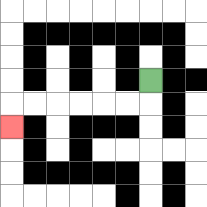{'start': '[6, 3]', 'end': '[0, 5]', 'path_directions': 'D,L,L,L,L,L,L,D', 'path_coordinates': '[[6, 3], [6, 4], [5, 4], [4, 4], [3, 4], [2, 4], [1, 4], [0, 4], [0, 5]]'}